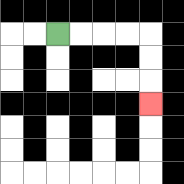{'start': '[2, 1]', 'end': '[6, 4]', 'path_directions': 'R,R,R,R,D,D,D', 'path_coordinates': '[[2, 1], [3, 1], [4, 1], [5, 1], [6, 1], [6, 2], [6, 3], [6, 4]]'}